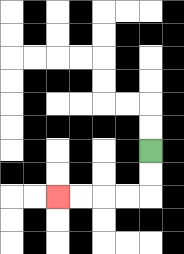{'start': '[6, 6]', 'end': '[2, 8]', 'path_directions': 'D,D,L,L,L,L', 'path_coordinates': '[[6, 6], [6, 7], [6, 8], [5, 8], [4, 8], [3, 8], [2, 8]]'}